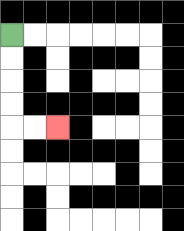{'start': '[0, 1]', 'end': '[2, 5]', 'path_directions': 'D,D,D,D,R,R', 'path_coordinates': '[[0, 1], [0, 2], [0, 3], [0, 4], [0, 5], [1, 5], [2, 5]]'}